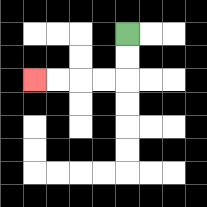{'start': '[5, 1]', 'end': '[1, 3]', 'path_directions': 'D,D,L,L,L,L', 'path_coordinates': '[[5, 1], [5, 2], [5, 3], [4, 3], [3, 3], [2, 3], [1, 3]]'}